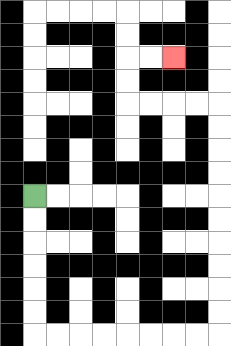{'start': '[1, 8]', 'end': '[7, 2]', 'path_directions': 'D,D,D,D,D,D,R,R,R,R,R,R,R,R,U,U,U,U,U,U,U,U,U,U,L,L,L,L,U,U,R,R', 'path_coordinates': '[[1, 8], [1, 9], [1, 10], [1, 11], [1, 12], [1, 13], [1, 14], [2, 14], [3, 14], [4, 14], [5, 14], [6, 14], [7, 14], [8, 14], [9, 14], [9, 13], [9, 12], [9, 11], [9, 10], [9, 9], [9, 8], [9, 7], [9, 6], [9, 5], [9, 4], [8, 4], [7, 4], [6, 4], [5, 4], [5, 3], [5, 2], [6, 2], [7, 2]]'}